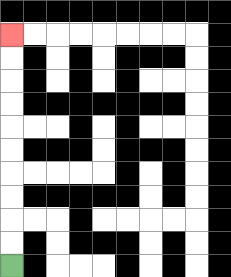{'start': '[0, 11]', 'end': '[0, 1]', 'path_directions': 'U,U,U,U,U,U,U,U,U,U', 'path_coordinates': '[[0, 11], [0, 10], [0, 9], [0, 8], [0, 7], [0, 6], [0, 5], [0, 4], [0, 3], [0, 2], [0, 1]]'}